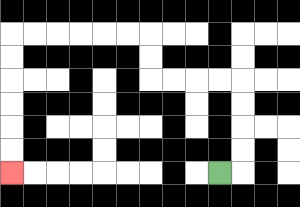{'start': '[9, 7]', 'end': '[0, 7]', 'path_directions': 'R,U,U,U,U,L,L,L,L,U,U,L,L,L,L,L,L,D,D,D,D,D,D', 'path_coordinates': '[[9, 7], [10, 7], [10, 6], [10, 5], [10, 4], [10, 3], [9, 3], [8, 3], [7, 3], [6, 3], [6, 2], [6, 1], [5, 1], [4, 1], [3, 1], [2, 1], [1, 1], [0, 1], [0, 2], [0, 3], [0, 4], [0, 5], [0, 6], [0, 7]]'}